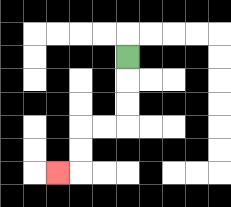{'start': '[5, 2]', 'end': '[2, 7]', 'path_directions': 'D,D,D,L,L,D,D,L', 'path_coordinates': '[[5, 2], [5, 3], [5, 4], [5, 5], [4, 5], [3, 5], [3, 6], [3, 7], [2, 7]]'}